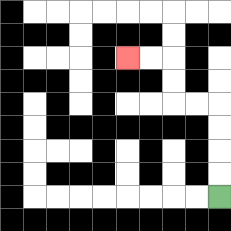{'start': '[9, 8]', 'end': '[5, 2]', 'path_directions': 'U,U,U,U,L,L,U,U,L,L', 'path_coordinates': '[[9, 8], [9, 7], [9, 6], [9, 5], [9, 4], [8, 4], [7, 4], [7, 3], [7, 2], [6, 2], [5, 2]]'}